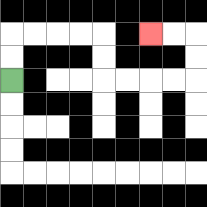{'start': '[0, 3]', 'end': '[6, 1]', 'path_directions': 'U,U,R,R,R,R,D,D,R,R,R,R,U,U,L,L', 'path_coordinates': '[[0, 3], [0, 2], [0, 1], [1, 1], [2, 1], [3, 1], [4, 1], [4, 2], [4, 3], [5, 3], [6, 3], [7, 3], [8, 3], [8, 2], [8, 1], [7, 1], [6, 1]]'}